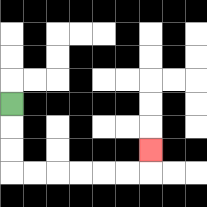{'start': '[0, 4]', 'end': '[6, 6]', 'path_directions': 'D,D,D,R,R,R,R,R,R,U', 'path_coordinates': '[[0, 4], [0, 5], [0, 6], [0, 7], [1, 7], [2, 7], [3, 7], [4, 7], [5, 7], [6, 7], [6, 6]]'}